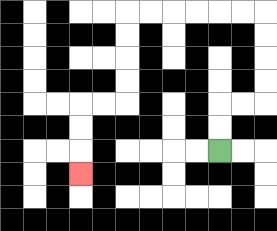{'start': '[9, 6]', 'end': '[3, 7]', 'path_directions': 'U,U,R,R,U,U,U,U,L,L,L,L,L,L,D,D,D,D,L,L,D,D,D', 'path_coordinates': '[[9, 6], [9, 5], [9, 4], [10, 4], [11, 4], [11, 3], [11, 2], [11, 1], [11, 0], [10, 0], [9, 0], [8, 0], [7, 0], [6, 0], [5, 0], [5, 1], [5, 2], [5, 3], [5, 4], [4, 4], [3, 4], [3, 5], [3, 6], [3, 7]]'}